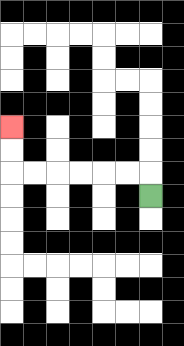{'start': '[6, 8]', 'end': '[0, 5]', 'path_directions': 'U,L,L,L,L,L,L,U,U', 'path_coordinates': '[[6, 8], [6, 7], [5, 7], [4, 7], [3, 7], [2, 7], [1, 7], [0, 7], [0, 6], [0, 5]]'}